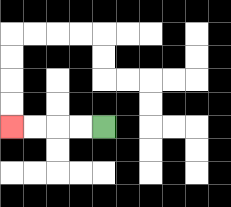{'start': '[4, 5]', 'end': '[0, 5]', 'path_directions': 'L,L,L,L', 'path_coordinates': '[[4, 5], [3, 5], [2, 5], [1, 5], [0, 5]]'}